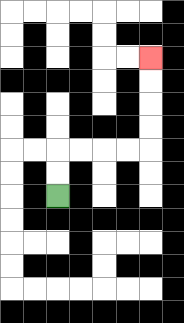{'start': '[2, 8]', 'end': '[6, 2]', 'path_directions': 'U,U,R,R,R,R,U,U,U,U', 'path_coordinates': '[[2, 8], [2, 7], [2, 6], [3, 6], [4, 6], [5, 6], [6, 6], [6, 5], [6, 4], [6, 3], [6, 2]]'}